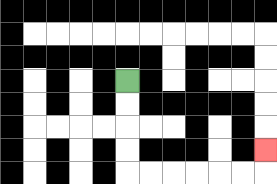{'start': '[5, 3]', 'end': '[11, 6]', 'path_directions': 'D,D,D,D,R,R,R,R,R,R,U', 'path_coordinates': '[[5, 3], [5, 4], [5, 5], [5, 6], [5, 7], [6, 7], [7, 7], [8, 7], [9, 7], [10, 7], [11, 7], [11, 6]]'}